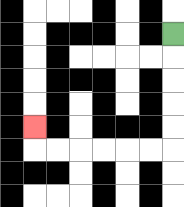{'start': '[7, 1]', 'end': '[1, 5]', 'path_directions': 'D,D,D,D,D,L,L,L,L,L,L,U', 'path_coordinates': '[[7, 1], [7, 2], [7, 3], [7, 4], [7, 5], [7, 6], [6, 6], [5, 6], [4, 6], [3, 6], [2, 6], [1, 6], [1, 5]]'}